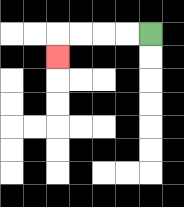{'start': '[6, 1]', 'end': '[2, 2]', 'path_directions': 'L,L,L,L,D', 'path_coordinates': '[[6, 1], [5, 1], [4, 1], [3, 1], [2, 1], [2, 2]]'}